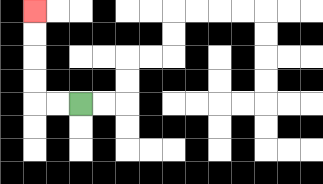{'start': '[3, 4]', 'end': '[1, 0]', 'path_directions': 'L,L,U,U,U,U', 'path_coordinates': '[[3, 4], [2, 4], [1, 4], [1, 3], [1, 2], [1, 1], [1, 0]]'}